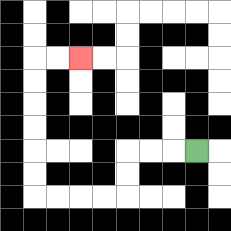{'start': '[8, 6]', 'end': '[3, 2]', 'path_directions': 'L,L,L,D,D,L,L,L,L,U,U,U,U,U,U,R,R', 'path_coordinates': '[[8, 6], [7, 6], [6, 6], [5, 6], [5, 7], [5, 8], [4, 8], [3, 8], [2, 8], [1, 8], [1, 7], [1, 6], [1, 5], [1, 4], [1, 3], [1, 2], [2, 2], [3, 2]]'}